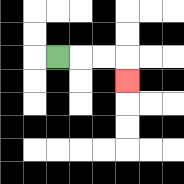{'start': '[2, 2]', 'end': '[5, 3]', 'path_directions': 'R,R,R,D', 'path_coordinates': '[[2, 2], [3, 2], [4, 2], [5, 2], [5, 3]]'}